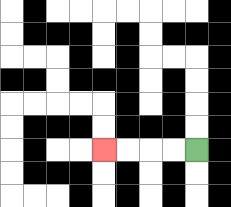{'start': '[8, 6]', 'end': '[4, 6]', 'path_directions': 'L,L,L,L', 'path_coordinates': '[[8, 6], [7, 6], [6, 6], [5, 6], [4, 6]]'}